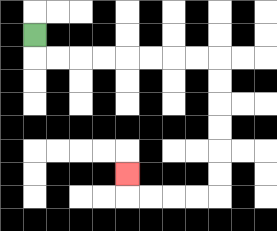{'start': '[1, 1]', 'end': '[5, 7]', 'path_directions': 'D,R,R,R,R,R,R,R,R,D,D,D,D,D,D,L,L,L,L,U', 'path_coordinates': '[[1, 1], [1, 2], [2, 2], [3, 2], [4, 2], [5, 2], [6, 2], [7, 2], [8, 2], [9, 2], [9, 3], [9, 4], [9, 5], [9, 6], [9, 7], [9, 8], [8, 8], [7, 8], [6, 8], [5, 8], [5, 7]]'}